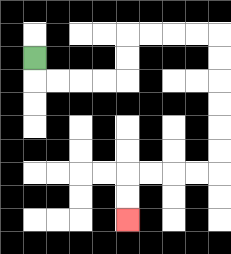{'start': '[1, 2]', 'end': '[5, 9]', 'path_directions': 'D,R,R,R,R,U,U,R,R,R,R,D,D,D,D,D,D,L,L,L,L,D,D', 'path_coordinates': '[[1, 2], [1, 3], [2, 3], [3, 3], [4, 3], [5, 3], [5, 2], [5, 1], [6, 1], [7, 1], [8, 1], [9, 1], [9, 2], [9, 3], [9, 4], [9, 5], [9, 6], [9, 7], [8, 7], [7, 7], [6, 7], [5, 7], [5, 8], [5, 9]]'}